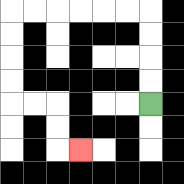{'start': '[6, 4]', 'end': '[3, 6]', 'path_directions': 'U,U,U,U,L,L,L,L,L,L,D,D,D,D,R,R,D,D,R', 'path_coordinates': '[[6, 4], [6, 3], [6, 2], [6, 1], [6, 0], [5, 0], [4, 0], [3, 0], [2, 0], [1, 0], [0, 0], [0, 1], [0, 2], [0, 3], [0, 4], [1, 4], [2, 4], [2, 5], [2, 6], [3, 6]]'}